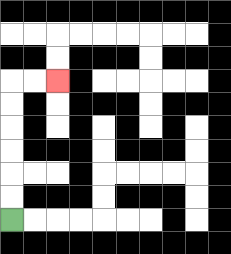{'start': '[0, 9]', 'end': '[2, 3]', 'path_directions': 'U,U,U,U,U,U,R,R', 'path_coordinates': '[[0, 9], [0, 8], [0, 7], [0, 6], [0, 5], [0, 4], [0, 3], [1, 3], [2, 3]]'}